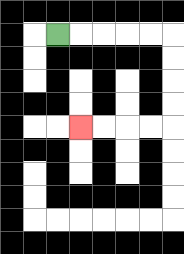{'start': '[2, 1]', 'end': '[3, 5]', 'path_directions': 'R,R,R,R,R,D,D,D,D,L,L,L,L', 'path_coordinates': '[[2, 1], [3, 1], [4, 1], [5, 1], [6, 1], [7, 1], [7, 2], [7, 3], [7, 4], [7, 5], [6, 5], [5, 5], [4, 5], [3, 5]]'}